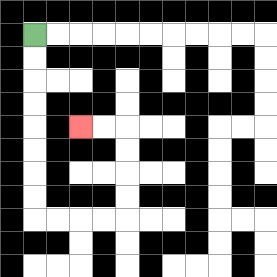{'start': '[1, 1]', 'end': '[3, 5]', 'path_directions': 'D,D,D,D,D,D,D,D,R,R,R,R,U,U,U,U,L,L', 'path_coordinates': '[[1, 1], [1, 2], [1, 3], [1, 4], [1, 5], [1, 6], [1, 7], [1, 8], [1, 9], [2, 9], [3, 9], [4, 9], [5, 9], [5, 8], [5, 7], [5, 6], [5, 5], [4, 5], [3, 5]]'}